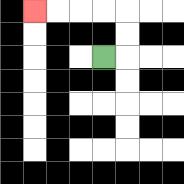{'start': '[4, 2]', 'end': '[1, 0]', 'path_directions': 'R,U,U,L,L,L,L', 'path_coordinates': '[[4, 2], [5, 2], [5, 1], [5, 0], [4, 0], [3, 0], [2, 0], [1, 0]]'}